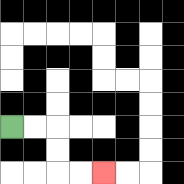{'start': '[0, 5]', 'end': '[4, 7]', 'path_directions': 'R,R,D,D,R,R', 'path_coordinates': '[[0, 5], [1, 5], [2, 5], [2, 6], [2, 7], [3, 7], [4, 7]]'}